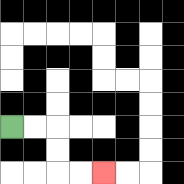{'start': '[0, 5]', 'end': '[4, 7]', 'path_directions': 'R,R,D,D,R,R', 'path_coordinates': '[[0, 5], [1, 5], [2, 5], [2, 6], [2, 7], [3, 7], [4, 7]]'}